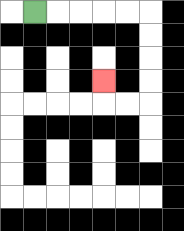{'start': '[1, 0]', 'end': '[4, 3]', 'path_directions': 'R,R,R,R,R,D,D,D,D,L,L,U', 'path_coordinates': '[[1, 0], [2, 0], [3, 0], [4, 0], [5, 0], [6, 0], [6, 1], [6, 2], [6, 3], [6, 4], [5, 4], [4, 4], [4, 3]]'}